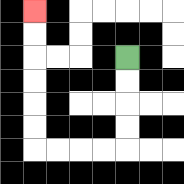{'start': '[5, 2]', 'end': '[1, 0]', 'path_directions': 'D,D,D,D,L,L,L,L,U,U,U,U,U,U', 'path_coordinates': '[[5, 2], [5, 3], [5, 4], [5, 5], [5, 6], [4, 6], [3, 6], [2, 6], [1, 6], [1, 5], [1, 4], [1, 3], [1, 2], [1, 1], [1, 0]]'}